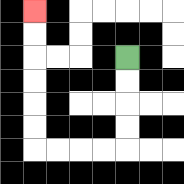{'start': '[5, 2]', 'end': '[1, 0]', 'path_directions': 'D,D,D,D,L,L,L,L,U,U,U,U,U,U', 'path_coordinates': '[[5, 2], [5, 3], [5, 4], [5, 5], [5, 6], [4, 6], [3, 6], [2, 6], [1, 6], [1, 5], [1, 4], [1, 3], [1, 2], [1, 1], [1, 0]]'}